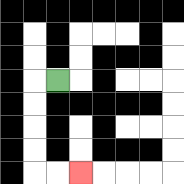{'start': '[2, 3]', 'end': '[3, 7]', 'path_directions': 'L,D,D,D,D,R,R', 'path_coordinates': '[[2, 3], [1, 3], [1, 4], [1, 5], [1, 6], [1, 7], [2, 7], [3, 7]]'}